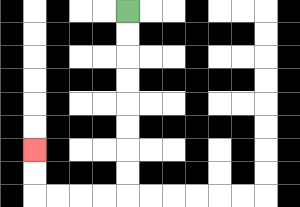{'start': '[5, 0]', 'end': '[1, 6]', 'path_directions': 'D,D,D,D,D,D,D,D,L,L,L,L,U,U', 'path_coordinates': '[[5, 0], [5, 1], [5, 2], [5, 3], [5, 4], [5, 5], [5, 6], [5, 7], [5, 8], [4, 8], [3, 8], [2, 8], [1, 8], [1, 7], [1, 6]]'}